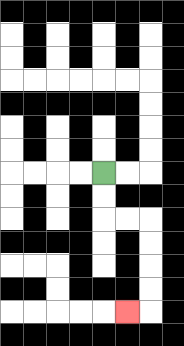{'start': '[4, 7]', 'end': '[5, 13]', 'path_directions': 'D,D,R,R,D,D,D,D,L', 'path_coordinates': '[[4, 7], [4, 8], [4, 9], [5, 9], [6, 9], [6, 10], [6, 11], [6, 12], [6, 13], [5, 13]]'}